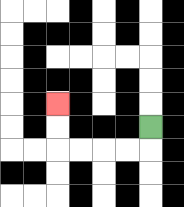{'start': '[6, 5]', 'end': '[2, 4]', 'path_directions': 'D,L,L,L,L,U,U', 'path_coordinates': '[[6, 5], [6, 6], [5, 6], [4, 6], [3, 6], [2, 6], [2, 5], [2, 4]]'}